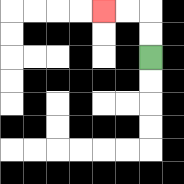{'start': '[6, 2]', 'end': '[4, 0]', 'path_directions': 'U,U,L,L', 'path_coordinates': '[[6, 2], [6, 1], [6, 0], [5, 0], [4, 0]]'}